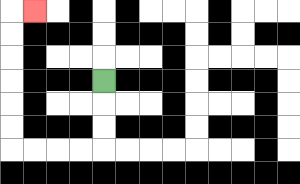{'start': '[4, 3]', 'end': '[1, 0]', 'path_directions': 'D,D,D,L,L,L,L,U,U,U,U,U,U,R', 'path_coordinates': '[[4, 3], [4, 4], [4, 5], [4, 6], [3, 6], [2, 6], [1, 6], [0, 6], [0, 5], [0, 4], [0, 3], [0, 2], [0, 1], [0, 0], [1, 0]]'}